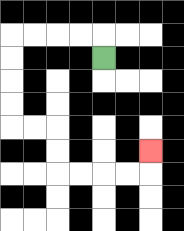{'start': '[4, 2]', 'end': '[6, 6]', 'path_directions': 'U,L,L,L,L,D,D,D,D,R,R,D,D,R,R,R,R,U', 'path_coordinates': '[[4, 2], [4, 1], [3, 1], [2, 1], [1, 1], [0, 1], [0, 2], [0, 3], [0, 4], [0, 5], [1, 5], [2, 5], [2, 6], [2, 7], [3, 7], [4, 7], [5, 7], [6, 7], [6, 6]]'}